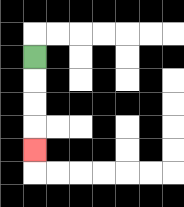{'start': '[1, 2]', 'end': '[1, 6]', 'path_directions': 'D,D,D,D', 'path_coordinates': '[[1, 2], [1, 3], [1, 4], [1, 5], [1, 6]]'}